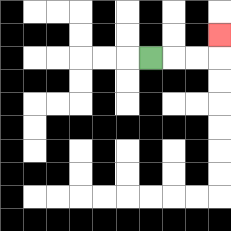{'start': '[6, 2]', 'end': '[9, 1]', 'path_directions': 'R,R,R,U', 'path_coordinates': '[[6, 2], [7, 2], [8, 2], [9, 2], [9, 1]]'}